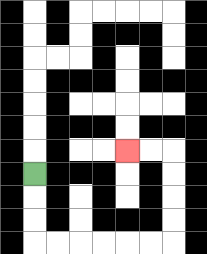{'start': '[1, 7]', 'end': '[5, 6]', 'path_directions': 'D,D,D,R,R,R,R,R,R,U,U,U,U,L,L', 'path_coordinates': '[[1, 7], [1, 8], [1, 9], [1, 10], [2, 10], [3, 10], [4, 10], [5, 10], [6, 10], [7, 10], [7, 9], [7, 8], [7, 7], [7, 6], [6, 6], [5, 6]]'}